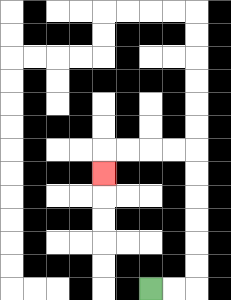{'start': '[6, 12]', 'end': '[4, 7]', 'path_directions': 'R,R,U,U,U,U,U,U,L,L,L,L,D', 'path_coordinates': '[[6, 12], [7, 12], [8, 12], [8, 11], [8, 10], [8, 9], [8, 8], [8, 7], [8, 6], [7, 6], [6, 6], [5, 6], [4, 6], [4, 7]]'}